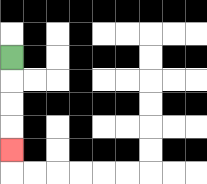{'start': '[0, 2]', 'end': '[0, 6]', 'path_directions': 'D,D,D,D', 'path_coordinates': '[[0, 2], [0, 3], [0, 4], [0, 5], [0, 6]]'}